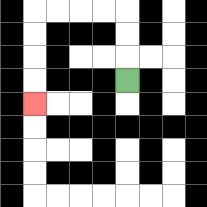{'start': '[5, 3]', 'end': '[1, 4]', 'path_directions': 'U,U,U,L,L,L,L,D,D,D,D', 'path_coordinates': '[[5, 3], [5, 2], [5, 1], [5, 0], [4, 0], [3, 0], [2, 0], [1, 0], [1, 1], [1, 2], [1, 3], [1, 4]]'}